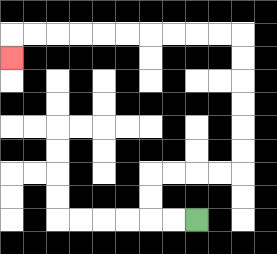{'start': '[8, 9]', 'end': '[0, 2]', 'path_directions': 'L,L,U,U,R,R,R,R,U,U,U,U,U,U,L,L,L,L,L,L,L,L,L,L,D', 'path_coordinates': '[[8, 9], [7, 9], [6, 9], [6, 8], [6, 7], [7, 7], [8, 7], [9, 7], [10, 7], [10, 6], [10, 5], [10, 4], [10, 3], [10, 2], [10, 1], [9, 1], [8, 1], [7, 1], [6, 1], [5, 1], [4, 1], [3, 1], [2, 1], [1, 1], [0, 1], [0, 2]]'}